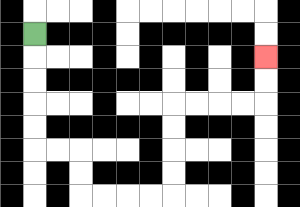{'start': '[1, 1]', 'end': '[11, 2]', 'path_directions': 'D,D,D,D,D,R,R,D,D,R,R,R,R,U,U,U,U,R,R,R,R,U,U', 'path_coordinates': '[[1, 1], [1, 2], [1, 3], [1, 4], [1, 5], [1, 6], [2, 6], [3, 6], [3, 7], [3, 8], [4, 8], [5, 8], [6, 8], [7, 8], [7, 7], [7, 6], [7, 5], [7, 4], [8, 4], [9, 4], [10, 4], [11, 4], [11, 3], [11, 2]]'}